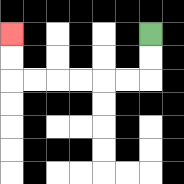{'start': '[6, 1]', 'end': '[0, 1]', 'path_directions': 'D,D,L,L,L,L,L,L,U,U', 'path_coordinates': '[[6, 1], [6, 2], [6, 3], [5, 3], [4, 3], [3, 3], [2, 3], [1, 3], [0, 3], [0, 2], [0, 1]]'}